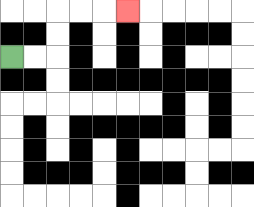{'start': '[0, 2]', 'end': '[5, 0]', 'path_directions': 'R,R,U,U,R,R,R', 'path_coordinates': '[[0, 2], [1, 2], [2, 2], [2, 1], [2, 0], [3, 0], [4, 0], [5, 0]]'}